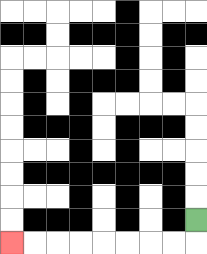{'start': '[8, 9]', 'end': '[0, 10]', 'path_directions': 'D,L,L,L,L,L,L,L,L', 'path_coordinates': '[[8, 9], [8, 10], [7, 10], [6, 10], [5, 10], [4, 10], [3, 10], [2, 10], [1, 10], [0, 10]]'}